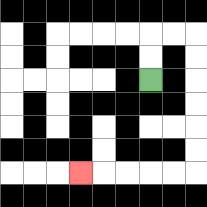{'start': '[6, 3]', 'end': '[3, 7]', 'path_directions': 'U,U,R,R,D,D,D,D,D,D,L,L,L,L,L', 'path_coordinates': '[[6, 3], [6, 2], [6, 1], [7, 1], [8, 1], [8, 2], [8, 3], [8, 4], [8, 5], [8, 6], [8, 7], [7, 7], [6, 7], [5, 7], [4, 7], [3, 7]]'}